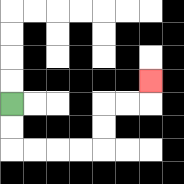{'start': '[0, 4]', 'end': '[6, 3]', 'path_directions': 'D,D,R,R,R,R,U,U,R,R,U', 'path_coordinates': '[[0, 4], [0, 5], [0, 6], [1, 6], [2, 6], [3, 6], [4, 6], [4, 5], [4, 4], [5, 4], [6, 4], [6, 3]]'}